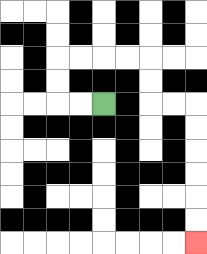{'start': '[4, 4]', 'end': '[8, 10]', 'path_directions': 'L,L,U,U,R,R,R,R,D,D,R,R,D,D,D,D,D,D', 'path_coordinates': '[[4, 4], [3, 4], [2, 4], [2, 3], [2, 2], [3, 2], [4, 2], [5, 2], [6, 2], [6, 3], [6, 4], [7, 4], [8, 4], [8, 5], [8, 6], [8, 7], [8, 8], [8, 9], [8, 10]]'}